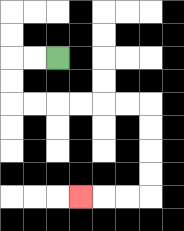{'start': '[2, 2]', 'end': '[3, 8]', 'path_directions': 'L,L,D,D,R,R,R,R,R,R,D,D,D,D,L,L,L', 'path_coordinates': '[[2, 2], [1, 2], [0, 2], [0, 3], [0, 4], [1, 4], [2, 4], [3, 4], [4, 4], [5, 4], [6, 4], [6, 5], [6, 6], [6, 7], [6, 8], [5, 8], [4, 8], [3, 8]]'}